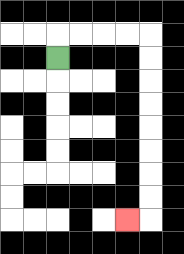{'start': '[2, 2]', 'end': '[5, 9]', 'path_directions': 'U,R,R,R,R,D,D,D,D,D,D,D,D,L', 'path_coordinates': '[[2, 2], [2, 1], [3, 1], [4, 1], [5, 1], [6, 1], [6, 2], [6, 3], [6, 4], [6, 5], [6, 6], [6, 7], [6, 8], [6, 9], [5, 9]]'}